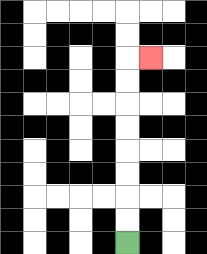{'start': '[5, 10]', 'end': '[6, 2]', 'path_directions': 'U,U,U,U,U,U,U,U,R', 'path_coordinates': '[[5, 10], [5, 9], [5, 8], [5, 7], [5, 6], [5, 5], [5, 4], [5, 3], [5, 2], [6, 2]]'}